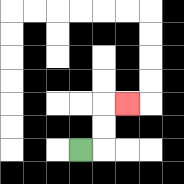{'start': '[3, 6]', 'end': '[5, 4]', 'path_directions': 'R,U,U,R', 'path_coordinates': '[[3, 6], [4, 6], [4, 5], [4, 4], [5, 4]]'}